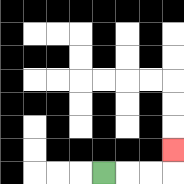{'start': '[4, 7]', 'end': '[7, 6]', 'path_directions': 'R,R,R,U', 'path_coordinates': '[[4, 7], [5, 7], [6, 7], [7, 7], [7, 6]]'}